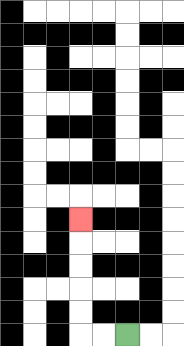{'start': '[5, 14]', 'end': '[3, 9]', 'path_directions': 'L,L,U,U,U,U,U', 'path_coordinates': '[[5, 14], [4, 14], [3, 14], [3, 13], [3, 12], [3, 11], [3, 10], [3, 9]]'}